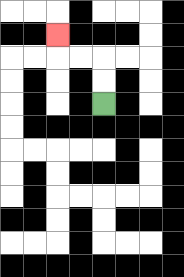{'start': '[4, 4]', 'end': '[2, 1]', 'path_directions': 'U,U,L,L,U', 'path_coordinates': '[[4, 4], [4, 3], [4, 2], [3, 2], [2, 2], [2, 1]]'}